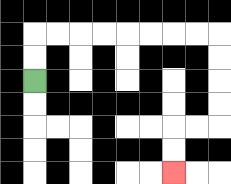{'start': '[1, 3]', 'end': '[7, 7]', 'path_directions': 'U,U,R,R,R,R,R,R,R,R,D,D,D,D,L,L,D,D', 'path_coordinates': '[[1, 3], [1, 2], [1, 1], [2, 1], [3, 1], [4, 1], [5, 1], [6, 1], [7, 1], [8, 1], [9, 1], [9, 2], [9, 3], [9, 4], [9, 5], [8, 5], [7, 5], [7, 6], [7, 7]]'}